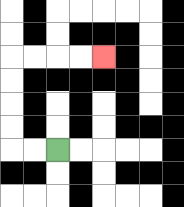{'start': '[2, 6]', 'end': '[4, 2]', 'path_directions': 'L,L,U,U,U,U,R,R,R,R', 'path_coordinates': '[[2, 6], [1, 6], [0, 6], [0, 5], [0, 4], [0, 3], [0, 2], [1, 2], [2, 2], [3, 2], [4, 2]]'}